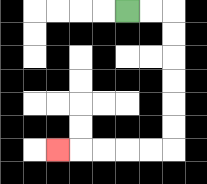{'start': '[5, 0]', 'end': '[2, 6]', 'path_directions': 'R,R,D,D,D,D,D,D,L,L,L,L,L', 'path_coordinates': '[[5, 0], [6, 0], [7, 0], [7, 1], [7, 2], [7, 3], [7, 4], [7, 5], [7, 6], [6, 6], [5, 6], [4, 6], [3, 6], [2, 6]]'}